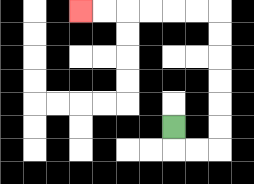{'start': '[7, 5]', 'end': '[3, 0]', 'path_directions': 'D,R,R,U,U,U,U,U,U,L,L,L,L,L,L', 'path_coordinates': '[[7, 5], [7, 6], [8, 6], [9, 6], [9, 5], [9, 4], [9, 3], [9, 2], [9, 1], [9, 0], [8, 0], [7, 0], [6, 0], [5, 0], [4, 0], [3, 0]]'}